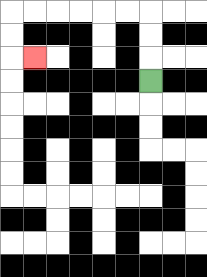{'start': '[6, 3]', 'end': '[1, 2]', 'path_directions': 'U,U,U,L,L,L,L,L,L,D,D,R', 'path_coordinates': '[[6, 3], [6, 2], [6, 1], [6, 0], [5, 0], [4, 0], [3, 0], [2, 0], [1, 0], [0, 0], [0, 1], [0, 2], [1, 2]]'}